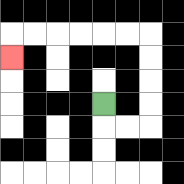{'start': '[4, 4]', 'end': '[0, 2]', 'path_directions': 'D,R,R,U,U,U,U,L,L,L,L,L,L,D', 'path_coordinates': '[[4, 4], [4, 5], [5, 5], [6, 5], [6, 4], [6, 3], [6, 2], [6, 1], [5, 1], [4, 1], [3, 1], [2, 1], [1, 1], [0, 1], [0, 2]]'}